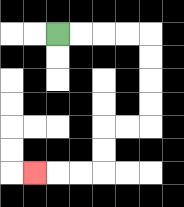{'start': '[2, 1]', 'end': '[1, 7]', 'path_directions': 'R,R,R,R,D,D,D,D,L,L,D,D,L,L,L', 'path_coordinates': '[[2, 1], [3, 1], [4, 1], [5, 1], [6, 1], [6, 2], [6, 3], [6, 4], [6, 5], [5, 5], [4, 5], [4, 6], [4, 7], [3, 7], [2, 7], [1, 7]]'}